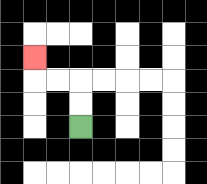{'start': '[3, 5]', 'end': '[1, 2]', 'path_directions': 'U,U,L,L,U', 'path_coordinates': '[[3, 5], [3, 4], [3, 3], [2, 3], [1, 3], [1, 2]]'}